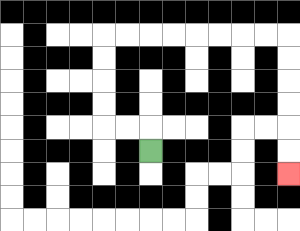{'start': '[6, 6]', 'end': '[12, 7]', 'path_directions': 'U,L,L,U,U,U,U,R,R,R,R,R,R,R,R,D,D,D,D,D,D', 'path_coordinates': '[[6, 6], [6, 5], [5, 5], [4, 5], [4, 4], [4, 3], [4, 2], [4, 1], [5, 1], [6, 1], [7, 1], [8, 1], [9, 1], [10, 1], [11, 1], [12, 1], [12, 2], [12, 3], [12, 4], [12, 5], [12, 6], [12, 7]]'}